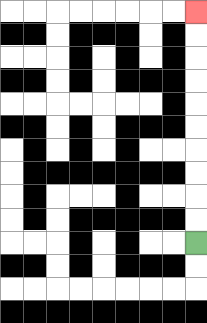{'start': '[8, 10]', 'end': '[8, 0]', 'path_directions': 'U,U,U,U,U,U,U,U,U,U', 'path_coordinates': '[[8, 10], [8, 9], [8, 8], [8, 7], [8, 6], [8, 5], [8, 4], [8, 3], [8, 2], [8, 1], [8, 0]]'}